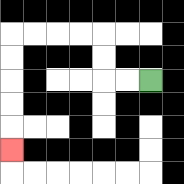{'start': '[6, 3]', 'end': '[0, 6]', 'path_directions': 'L,L,U,U,L,L,L,L,D,D,D,D,D', 'path_coordinates': '[[6, 3], [5, 3], [4, 3], [4, 2], [4, 1], [3, 1], [2, 1], [1, 1], [0, 1], [0, 2], [0, 3], [0, 4], [0, 5], [0, 6]]'}